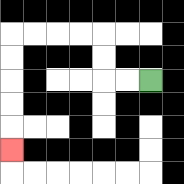{'start': '[6, 3]', 'end': '[0, 6]', 'path_directions': 'L,L,U,U,L,L,L,L,D,D,D,D,D', 'path_coordinates': '[[6, 3], [5, 3], [4, 3], [4, 2], [4, 1], [3, 1], [2, 1], [1, 1], [0, 1], [0, 2], [0, 3], [0, 4], [0, 5], [0, 6]]'}